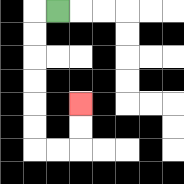{'start': '[2, 0]', 'end': '[3, 4]', 'path_directions': 'L,D,D,D,D,D,D,R,R,U,U', 'path_coordinates': '[[2, 0], [1, 0], [1, 1], [1, 2], [1, 3], [1, 4], [1, 5], [1, 6], [2, 6], [3, 6], [3, 5], [3, 4]]'}